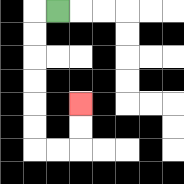{'start': '[2, 0]', 'end': '[3, 4]', 'path_directions': 'L,D,D,D,D,D,D,R,R,U,U', 'path_coordinates': '[[2, 0], [1, 0], [1, 1], [1, 2], [1, 3], [1, 4], [1, 5], [1, 6], [2, 6], [3, 6], [3, 5], [3, 4]]'}